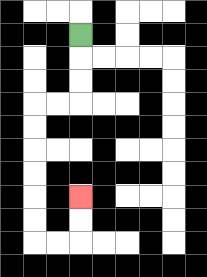{'start': '[3, 1]', 'end': '[3, 8]', 'path_directions': 'D,D,D,L,L,D,D,D,D,D,D,R,R,U,U', 'path_coordinates': '[[3, 1], [3, 2], [3, 3], [3, 4], [2, 4], [1, 4], [1, 5], [1, 6], [1, 7], [1, 8], [1, 9], [1, 10], [2, 10], [3, 10], [3, 9], [3, 8]]'}